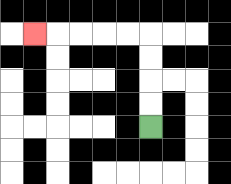{'start': '[6, 5]', 'end': '[1, 1]', 'path_directions': 'U,U,U,U,L,L,L,L,L', 'path_coordinates': '[[6, 5], [6, 4], [6, 3], [6, 2], [6, 1], [5, 1], [4, 1], [3, 1], [2, 1], [1, 1]]'}